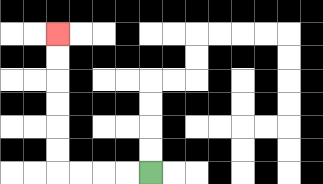{'start': '[6, 7]', 'end': '[2, 1]', 'path_directions': 'L,L,L,L,U,U,U,U,U,U', 'path_coordinates': '[[6, 7], [5, 7], [4, 7], [3, 7], [2, 7], [2, 6], [2, 5], [2, 4], [2, 3], [2, 2], [2, 1]]'}